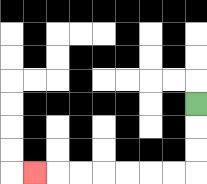{'start': '[8, 4]', 'end': '[1, 7]', 'path_directions': 'D,D,D,L,L,L,L,L,L,L', 'path_coordinates': '[[8, 4], [8, 5], [8, 6], [8, 7], [7, 7], [6, 7], [5, 7], [4, 7], [3, 7], [2, 7], [1, 7]]'}